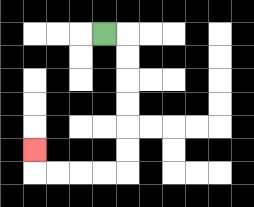{'start': '[4, 1]', 'end': '[1, 6]', 'path_directions': 'R,D,D,D,D,D,D,L,L,L,L,U', 'path_coordinates': '[[4, 1], [5, 1], [5, 2], [5, 3], [5, 4], [5, 5], [5, 6], [5, 7], [4, 7], [3, 7], [2, 7], [1, 7], [1, 6]]'}